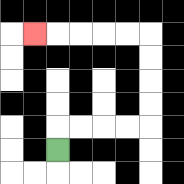{'start': '[2, 6]', 'end': '[1, 1]', 'path_directions': 'U,R,R,R,R,U,U,U,U,L,L,L,L,L', 'path_coordinates': '[[2, 6], [2, 5], [3, 5], [4, 5], [5, 5], [6, 5], [6, 4], [6, 3], [6, 2], [6, 1], [5, 1], [4, 1], [3, 1], [2, 1], [1, 1]]'}